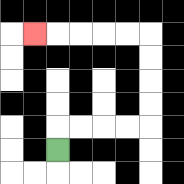{'start': '[2, 6]', 'end': '[1, 1]', 'path_directions': 'U,R,R,R,R,U,U,U,U,L,L,L,L,L', 'path_coordinates': '[[2, 6], [2, 5], [3, 5], [4, 5], [5, 5], [6, 5], [6, 4], [6, 3], [6, 2], [6, 1], [5, 1], [4, 1], [3, 1], [2, 1], [1, 1]]'}